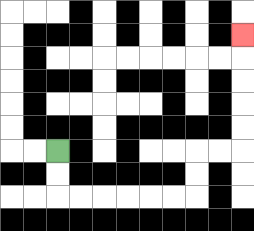{'start': '[2, 6]', 'end': '[10, 1]', 'path_directions': 'D,D,R,R,R,R,R,R,U,U,R,R,U,U,U,U,U', 'path_coordinates': '[[2, 6], [2, 7], [2, 8], [3, 8], [4, 8], [5, 8], [6, 8], [7, 8], [8, 8], [8, 7], [8, 6], [9, 6], [10, 6], [10, 5], [10, 4], [10, 3], [10, 2], [10, 1]]'}